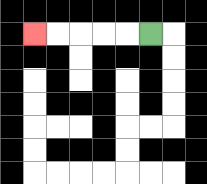{'start': '[6, 1]', 'end': '[1, 1]', 'path_directions': 'L,L,L,L,L', 'path_coordinates': '[[6, 1], [5, 1], [4, 1], [3, 1], [2, 1], [1, 1]]'}